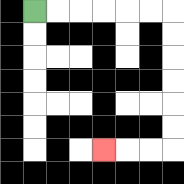{'start': '[1, 0]', 'end': '[4, 6]', 'path_directions': 'R,R,R,R,R,R,D,D,D,D,D,D,L,L,L', 'path_coordinates': '[[1, 0], [2, 0], [3, 0], [4, 0], [5, 0], [6, 0], [7, 0], [7, 1], [7, 2], [7, 3], [7, 4], [7, 5], [7, 6], [6, 6], [5, 6], [4, 6]]'}